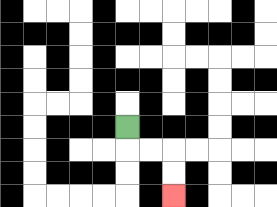{'start': '[5, 5]', 'end': '[7, 8]', 'path_directions': 'D,R,R,D,D', 'path_coordinates': '[[5, 5], [5, 6], [6, 6], [7, 6], [7, 7], [7, 8]]'}